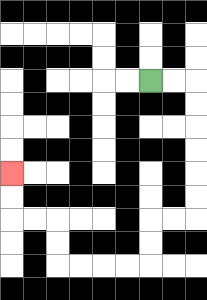{'start': '[6, 3]', 'end': '[0, 7]', 'path_directions': 'R,R,D,D,D,D,D,D,L,L,D,D,L,L,L,L,U,U,L,L,U,U', 'path_coordinates': '[[6, 3], [7, 3], [8, 3], [8, 4], [8, 5], [8, 6], [8, 7], [8, 8], [8, 9], [7, 9], [6, 9], [6, 10], [6, 11], [5, 11], [4, 11], [3, 11], [2, 11], [2, 10], [2, 9], [1, 9], [0, 9], [0, 8], [0, 7]]'}